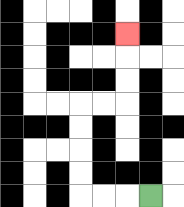{'start': '[6, 8]', 'end': '[5, 1]', 'path_directions': 'L,L,L,U,U,U,U,R,R,U,U,U', 'path_coordinates': '[[6, 8], [5, 8], [4, 8], [3, 8], [3, 7], [3, 6], [3, 5], [3, 4], [4, 4], [5, 4], [5, 3], [5, 2], [5, 1]]'}